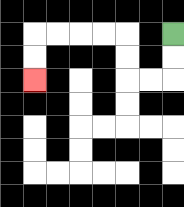{'start': '[7, 1]', 'end': '[1, 3]', 'path_directions': 'D,D,L,L,U,U,L,L,L,L,D,D', 'path_coordinates': '[[7, 1], [7, 2], [7, 3], [6, 3], [5, 3], [5, 2], [5, 1], [4, 1], [3, 1], [2, 1], [1, 1], [1, 2], [1, 3]]'}